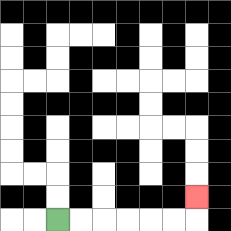{'start': '[2, 9]', 'end': '[8, 8]', 'path_directions': 'R,R,R,R,R,R,U', 'path_coordinates': '[[2, 9], [3, 9], [4, 9], [5, 9], [6, 9], [7, 9], [8, 9], [8, 8]]'}